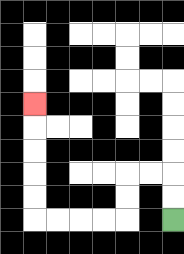{'start': '[7, 9]', 'end': '[1, 4]', 'path_directions': 'U,U,L,L,D,D,L,L,L,L,U,U,U,U,U', 'path_coordinates': '[[7, 9], [7, 8], [7, 7], [6, 7], [5, 7], [5, 8], [5, 9], [4, 9], [3, 9], [2, 9], [1, 9], [1, 8], [1, 7], [1, 6], [1, 5], [1, 4]]'}